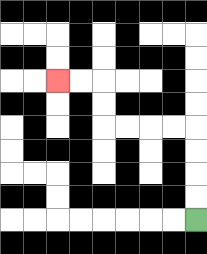{'start': '[8, 9]', 'end': '[2, 3]', 'path_directions': 'U,U,U,U,L,L,L,L,U,U,L,L', 'path_coordinates': '[[8, 9], [8, 8], [8, 7], [8, 6], [8, 5], [7, 5], [6, 5], [5, 5], [4, 5], [4, 4], [4, 3], [3, 3], [2, 3]]'}